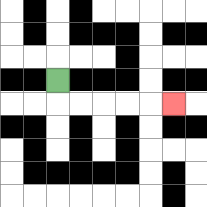{'start': '[2, 3]', 'end': '[7, 4]', 'path_directions': 'D,R,R,R,R,R', 'path_coordinates': '[[2, 3], [2, 4], [3, 4], [4, 4], [5, 4], [6, 4], [7, 4]]'}